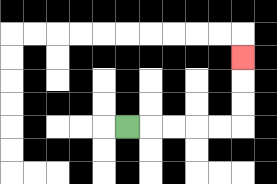{'start': '[5, 5]', 'end': '[10, 2]', 'path_directions': 'R,R,R,R,R,U,U,U', 'path_coordinates': '[[5, 5], [6, 5], [7, 5], [8, 5], [9, 5], [10, 5], [10, 4], [10, 3], [10, 2]]'}